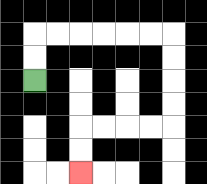{'start': '[1, 3]', 'end': '[3, 7]', 'path_directions': 'U,U,R,R,R,R,R,R,D,D,D,D,L,L,L,L,D,D', 'path_coordinates': '[[1, 3], [1, 2], [1, 1], [2, 1], [3, 1], [4, 1], [5, 1], [6, 1], [7, 1], [7, 2], [7, 3], [7, 4], [7, 5], [6, 5], [5, 5], [4, 5], [3, 5], [3, 6], [3, 7]]'}